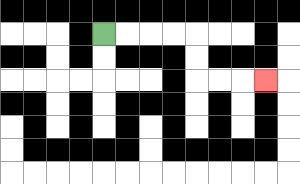{'start': '[4, 1]', 'end': '[11, 3]', 'path_directions': 'R,R,R,R,D,D,R,R,R', 'path_coordinates': '[[4, 1], [5, 1], [6, 1], [7, 1], [8, 1], [8, 2], [8, 3], [9, 3], [10, 3], [11, 3]]'}